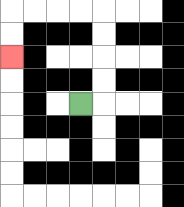{'start': '[3, 4]', 'end': '[0, 2]', 'path_directions': 'R,U,U,U,U,L,L,L,L,D,D', 'path_coordinates': '[[3, 4], [4, 4], [4, 3], [4, 2], [4, 1], [4, 0], [3, 0], [2, 0], [1, 0], [0, 0], [0, 1], [0, 2]]'}